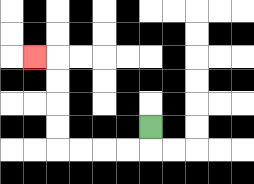{'start': '[6, 5]', 'end': '[1, 2]', 'path_directions': 'D,L,L,L,L,U,U,U,U,L', 'path_coordinates': '[[6, 5], [6, 6], [5, 6], [4, 6], [3, 6], [2, 6], [2, 5], [2, 4], [2, 3], [2, 2], [1, 2]]'}